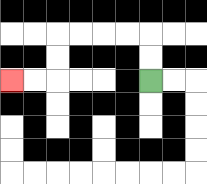{'start': '[6, 3]', 'end': '[0, 3]', 'path_directions': 'U,U,L,L,L,L,D,D,L,L', 'path_coordinates': '[[6, 3], [6, 2], [6, 1], [5, 1], [4, 1], [3, 1], [2, 1], [2, 2], [2, 3], [1, 3], [0, 3]]'}